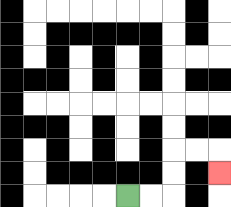{'start': '[5, 8]', 'end': '[9, 7]', 'path_directions': 'R,R,U,U,R,R,D', 'path_coordinates': '[[5, 8], [6, 8], [7, 8], [7, 7], [7, 6], [8, 6], [9, 6], [9, 7]]'}